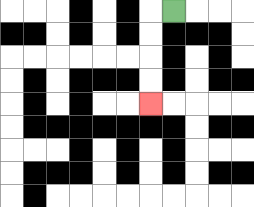{'start': '[7, 0]', 'end': '[6, 4]', 'path_directions': 'L,D,D,D,D', 'path_coordinates': '[[7, 0], [6, 0], [6, 1], [6, 2], [6, 3], [6, 4]]'}